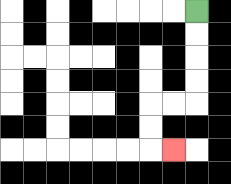{'start': '[8, 0]', 'end': '[7, 6]', 'path_directions': 'D,D,D,D,L,L,D,D,R', 'path_coordinates': '[[8, 0], [8, 1], [8, 2], [8, 3], [8, 4], [7, 4], [6, 4], [6, 5], [6, 6], [7, 6]]'}